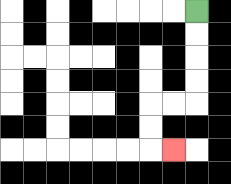{'start': '[8, 0]', 'end': '[7, 6]', 'path_directions': 'D,D,D,D,L,L,D,D,R', 'path_coordinates': '[[8, 0], [8, 1], [8, 2], [8, 3], [8, 4], [7, 4], [6, 4], [6, 5], [6, 6], [7, 6]]'}